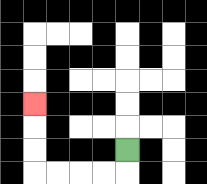{'start': '[5, 6]', 'end': '[1, 4]', 'path_directions': 'D,L,L,L,L,U,U,U', 'path_coordinates': '[[5, 6], [5, 7], [4, 7], [3, 7], [2, 7], [1, 7], [1, 6], [1, 5], [1, 4]]'}